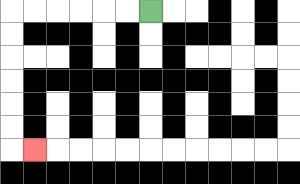{'start': '[6, 0]', 'end': '[1, 6]', 'path_directions': 'L,L,L,L,L,L,D,D,D,D,D,D,R', 'path_coordinates': '[[6, 0], [5, 0], [4, 0], [3, 0], [2, 0], [1, 0], [0, 0], [0, 1], [0, 2], [0, 3], [0, 4], [0, 5], [0, 6], [1, 6]]'}